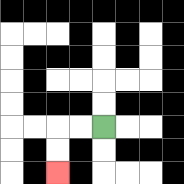{'start': '[4, 5]', 'end': '[2, 7]', 'path_directions': 'L,L,D,D', 'path_coordinates': '[[4, 5], [3, 5], [2, 5], [2, 6], [2, 7]]'}